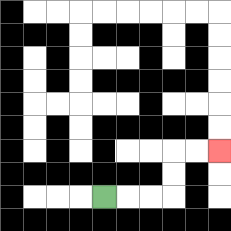{'start': '[4, 8]', 'end': '[9, 6]', 'path_directions': 'R,R,R,U,U,R,R', 'path_coordinates': '[[4, 8], [5, 8], [6, 8], [7, 8], [7, 7], [7, 6], [8, 6], [9, 6]]'}